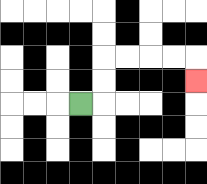{'start': '[3, 4]', 'end': '[8, 3]', 'path_directions': 'R,U,U,R,R,R,R,D', 'path_coordinates': '[[3, 4], [4, 4], [4, 3], [4, 2], [5, 2], [6, 2], [7, 2], [8, 2], [8, 3]]'}